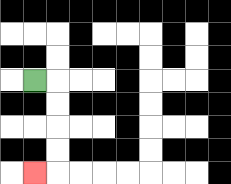{'start': '[1, 3]', 'end': '[1, 7]', 'path_directions': 'R,D,D,D,D,L', 'path_coordinates': '[[1, 3], [2, 3], [2, 4], [2, 5], [2, 6], [2, 7], [1, 7]]'}